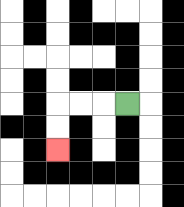{'start': '[5, 4]', 'end': '[2, 6]', 'path_directions': 'L,L,L,D,D', 'path_coordinates': '[[5, 4], [4, 4], [3, 4], [2, 4], [2, 5], [2, 6]]'}